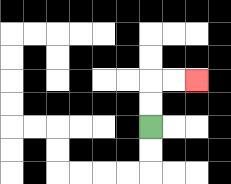{'start': '[6, 5]', 'end': '[8, 3]', 'path_directions': 'U,U,R,R', 'path_coordinates': '[[6, 5], [6, 4], [6, 3], [7, 3], [8, 3]]'}